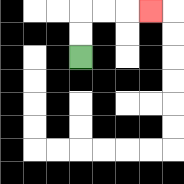{'start': '[3, 2]', 'end': '[6, 0]', 'path_directions': 'U,U,R,R,R', 'path_coordinates': '[[3, 2], [3, 1], [3, 0], [4, 0], [5, 0], [6, 0]]'}